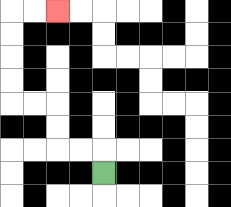{'start': '[4, 7]', 'end': '[2, 0]', 'path_directions': 'U,L,L,U,U,L,L,U,U,U,U,R,R', 'path_coordinates': '[[4, 7], [4, 6], [3, 6], [2, 6], [2, 5], [2, 4], [1, 4], [0, 4], [0, 3], [0, 2], [0, 1], [0, 0], [1, 0], [2, 0]]'}